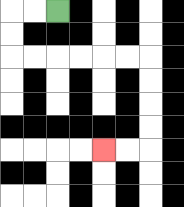{'start': '[2, 0]', 'end': '[4, 6]', 'path_directions': 'L,L,D,D,R,R,R,R,R,R,D,D,D,D,L,L', 'path_coordinates': '[[2, 0], [1, 0], [0, 0], [0, 1], [0, 2], [1, 2], [2, 2], [3, 2], [4, 2], [5, 2], [6, 2], [6, 3], [6, 4], [6, 5], [6, 6], [5, 6], [4, 6]]'}